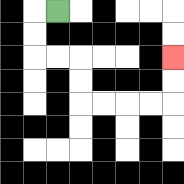{'start': '[2, 0]', 'end': '[7, 2]', 'path_directions': 'L,D,D,R,R,D,D,R,R,R,R,U,U', 'path_coordinates': '[[2, 0], [1, 0], [1, 1], [1, 2], [2, 2], [3, 2], [3, 3], [3, 4], [4, 4], [5, 4], [6, 4], [7, 4], [7, 3], [7, 2]]'}